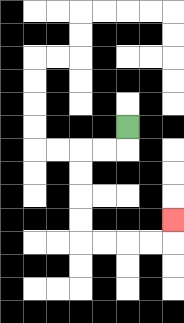{'start': '[5, 5]', 'end': '[7, 9]', 'path_directions': 'D,L,L,D,D,D,D,R,R,R,R,U', 'path_coordinates': '[[5, 5], [5, 6], [4, 6], [3, 6], [3, 7], [3, 8], [3, 9], [3, 10], [4, 10], [5, 10], [6, 10], [7, 10], [7, 9]]'}